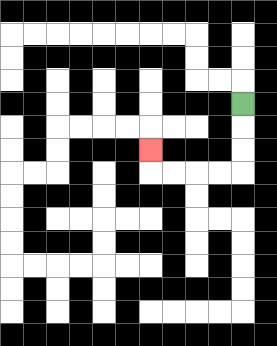{'start': '[10, 4]', 'end': '[6, 6]', 'path_directions': 'D,D,D,L,L,L,L,U', 'path_coordinates': '[[10, 4], [10, 5], [10, 6], [10, 7], [9, 7], [8, 7], [7, 7], [6, 7], [6, 6]]'}